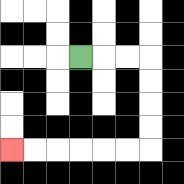{'start': '[3, 2]', 'end': '[0, 6]', 'path_directions': 'R,R,R,D,D,D,D,L,L,L,L,L,L', 'path_coordinates': '[[3, 2], [4, 2], [5, 2], [6, 2], [6, 3], [6, 4], [6, 5], [6, 6], [5, 6], [4, 6], [3, 6], [2, 6], [1, 6], [0, 6]]'}